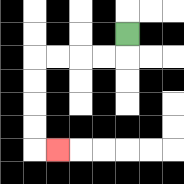{'start': '[5, 1]', 'end': '[2, 6]', 'path_directions': 'D,L,L,L,L,D,D,D,D,R', 'path_coordinates': '[[5, 1], [5, 2], [4, 2], [3, 2], [2, 2], [1, 2], [1, 3], [1, 4], [1, 5], [1, 6], [2, 6]]'}